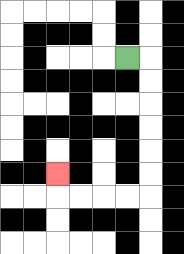{'start': '[5, 2]', 'end': '[2, 7]', 'path_directions': 'R,D,D,D,D,D,D,L,L,L,L,U', 'path_coordinates': '[[5, 2], [6, 2], [6, 3], [6, 4], [6, 5], [6, 6], [6, 7], [6, 8], [5, 8], [4, 8], [3, 8], [2, 8], [2, 7]]'}